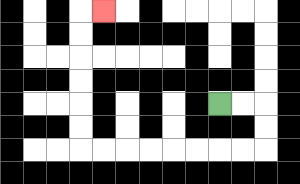{'start': '[9, 4]', 'end': '[4, 0]', 'path_directions': 'R,R,D,D,L,L,L,L,L,L,L,L,U,U,U,U,U,U,R', 'path_coordinates': '[[9, 4], [10, 4], [11, 4], [11, 5], [11, 6], [10, 6], [9, 6], [8, 6], [7, 6], [6, 6], [5, 6], [4, 6], [3, 6], [3, 5], [3, 4], [3, 3], [3, 2], [3, 1], [3, 0], [4, 0]]'}